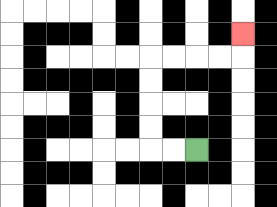{'start': '[8, 6]', 'end': '[10, 1]', 'path_directions': 'L,L,U,U,U,U,R,R,R,R,U', 'path_coordinates': '[[8, 6], [7, 6], [6, 6], [6, 5], [6, 4], [6, 3], [6, 2], [7, 2], [8, 2], [9, 2], [10, 2], [10, 1]]'}